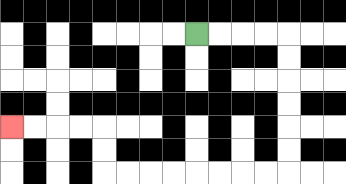{'start': '[8, 1]', 'end': '[0, 5]', 'path_directions': 'R,R,R,R,D,D,D,D,D,D,L,L,L,L,L,L,L,L,U,U,L,L,L,L', 'path_coordinates': '[[8, 1], [9, 1], [10, 1], [11, 1], [12, 1], [12, 2], [12, 3], [12, 4], [12, 5], [12, 6], [12, 7], [11, 7], [10, 7], [9, 7], [8, 7], [7, 7], [6, 7], [5, 7], [4, 7], [4, 6], [4, 5], [3, 5], [2, 5], [1, 5], [0, 5]]'}